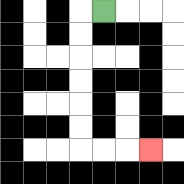{'start': '[4, 0]', 'end': '[6, 6]', 'path_directions': 'L,D,D,D,D,D,D,R,R,R', 'path_coordinates': '[[4, 0], [3, 0], [3, 1], [3, 2], [3, 3], [3, 4], [3, 5], [3, 6], [4, 6], [5, 6], [6, 6]]'}